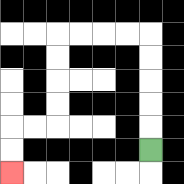{'start': '[6, 6]', 'end': '[0, 7]', 'path_directions': 'U,U,U,U,U,L,L,L,L,D,D,D,D,L,L,D,D', 'path_coordinates': '[[6, 6], [6, 5], [6, 4], [6, 3], [6, 2], [6, 1], [5, 1], [4, 1], [3, 1], [2, 1], [2, 2], [2, 3], [2, 4], [2, 5], [1, 5], [0, 5], [0, 6], [0, 7]]'}